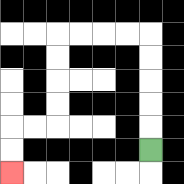{'start': '[6, 6]', 'end': '[0, 7]', 'path_directions': 'U,U,U,U,U,L,L,L,L,D,D,D,D,L,L,D,D', 'path_coordinates': '[[6, 6], [6, 5], [6, 4], [6, 3], [6, 2], [6, 1], [5, 1], [4, 1], [3, 1], [2, 1], [2, 2], [2, 3], [2, 4], [2, 5], [1, 5], [0, 5], [0, 6], [0, 7]]'}